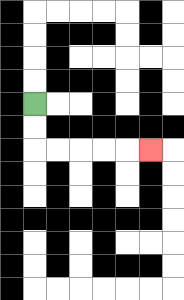{'start': '[1, 4]', 'end': '[6, 6]', 'path_directions': 'D,D,R,R,R,R,R', 'path_coordinates': '[[1, 4], [1, 5], [1, 6], [2, 6], [3, 6], [4, 6], [5, 6], [6, 6]]'}